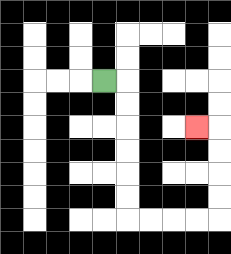{'start': '[4, 3]', 'end': '[8, 5]', 'path_directions': 'R,D,D,D,D,D,D,R,R,R,R,U,U,U,U,L', 'path_coordinates': '[[4, 3], [5, 3], [5, 4], [5, 5], [5, 6], [5, 7], [5, 8], [5, 9], [6, 9], [7, 9], [8, 9], [9, 9], [9, 8], [9, 7], [9, 6], [9, 5], [8, 5]]'}